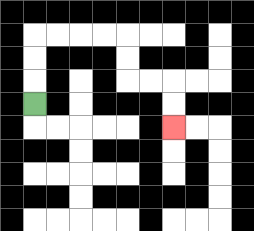{'start': '[1, 4]', 'end': '[7, 5]', 'path_directions': 'U,U,U,R,R,R,R,D,D,R,R,D,D', 'path_coordinates': '[[1, 4], [1, 3], [1, 2], [1, 1], [2, 1], [3, 1], [4, 1], [5, 1], [5, 2], [5, 3], [6, 3], [7, 3], [7, 4], [7, 5]]'}